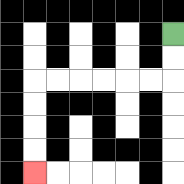{'start': '[7, 1]', 'end': '[1, 7]', 'path_directions': 'D,D,L,L,L,L,L,L,D,D,D,D', 'path_coordinates': '[[7, 1], [7, 2], [7, 3], [6, 3], [5, 3], [4, 3], [3, 3], [2, 3], [1, 3], [1, 4], [1, 5], [1, 6], [1, 7]]'}